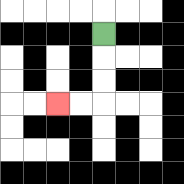{'start': '[4, 1]', 'end': '[2, 4]', 'path_directions': 'D,D,D,L,L', 'path_coordinates': '[[4, 1], [4, 2], [4, 3], [4, 4], [3, 4], [2, 4]]'}